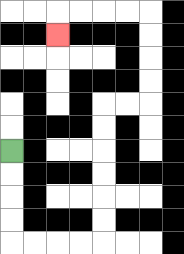{'start': '[0, 6]', 'end': '[2, 1]', 'path_directions': 'D,D,D,D,R,R,R,R,U,U,U,U,U,U,R,R,U,U,U,U,L,L,L,L,D', 'path_coordinates': '[[0, 6], [0, 7], [0, 8], [0, 9], [0, 10], [1, 10], [2, 10], [3, 10], [4, 10], [4, 9], [4, 8], [4, 7], [4, 6], [4, 5], [4, 4], [5, 4], [6, 4], [6, 3], [6, 2], [6, 1], [6, 0], [5, 0], [4, 0], [3, 0], [2, 0], [2, 1]]'}